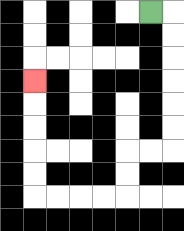{'start': '[6, 0]', 'end': '[1, 3]', 'path_directions': 'R,D,D,D,D,D,D,L,L,D,D,L,L,L,L,U,U,U,U,U', 'path_coordinates': '[[6, 0], [7, 0], [7, 1], [7, 2], [7, 3], [7, 4], [7, 5], [7, 6], [6, 6], [5, 6], [5, 7], [5, 8], [4, 8], [3, 8], [2, 8], [1, 8], [1, 7], [1, 6], [1, 5], [1, 4], [1, 3]]'}